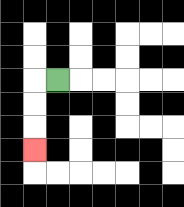{'start': '[2, 3]', 'end': '[1, 6]', 'path_directions': 'L,D,D,D', 'path_coordinates': '[[2, 3], [1, 3], [1, 4], [1, 5], [1, 6]]'}